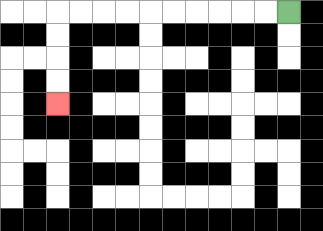{'start': '[12, 0]', 'end': '[2, 4]', 'path_directions': 'L,L,L,L,L,L,L,L,L,L,D,D,D,D', 'path_coordinates': '[[12, 0], [11, 0], [10, 0], [9, 0], [8, 0], [7, 0], [6, 0], [5, 0], [4, 0], [3, 0], [2, 0], [2, 1], [2, 2], [2, 3], [2, 4]]'}